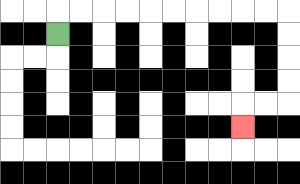{'start': '[2, 1]', 'end': '[10, 5]', 'path_directions': 'U,R,R,R,R,R,R,R,R,R,R,D,D,D,D,L,L,D', 'path_coordinates': '[[2, 1], [2, 0], [3, 0], [4, 0], [5, 0], [6, 0], [7, 0], [8, 0], [9, 0], [10, 0], [11, 0], [12, 0], [12, 1], [12, 2], [12, 3], [12, 4], [11, 4], [10, 4], [10, 5]]'}